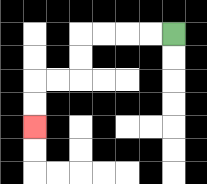{'start': '[7, 1]', 'end': '[1, 5]', 'path_directions': 'L,L,L,L,D,D,L,L,D,D', 'path_coordinates': '[[7, 1], [6, 1], [5, 1], [4, 1], [3, 1], [3, 2], [3, 3], [2, 3], [1, 3], [1, 4], [1, 5]]'}